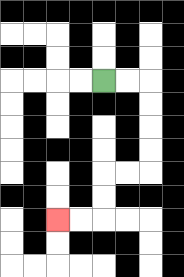{'start': '[4, 3]', 'end': '[2, 9]', 'path_directions': 'R,R,D,D,D,D,L,L,D,D,L,L', 'path_coordinates': '[[4, 3], [5, 3], [6, 3], [6, 4], [6, 5], [6, 6], [6, 7], [5, 7], [4, 7], [4, 8], [4, 9], [3, 9], [2, 9]]'}